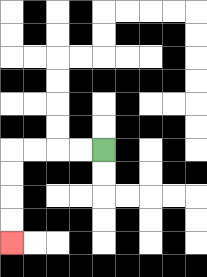{'start': '[4, 6]', 'end': '[0, 10]', 'path_directions': 'L,L,L,L,D,D,D,D', 'path_coordinates': '[[4, 6], [3, 6], [2, 6], [1, 6], [0, 6], [0, 7], [0, 8], [0, 9], [0, 10]]'}